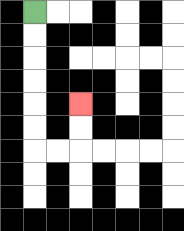{'start': '[1, 0]', 'end': '[3, 4]', 'path_directions': 'D,D,D,D,D,D,R,R,U,U', 'path_coordinates': '[[1, 0], [1, 1], [1, 2], [1, 3], [1, 4], [1, 5], [1, 6], [2, 6], [3, 6], [3, 5], [3, 4]]'}